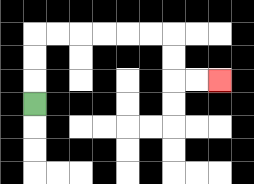{'start': '[1, 4]', 'end': '[9, 3]', 'path_directions': 'U,U,U,R,R,R,R,R,R,D,D,R,R', 'path_coordinates': '[[1, 4], [1, 3], [1, 2], [1, 1], [2, 1], [3, 1], [4, 1], [5, 1], [6, 1], [7, 1], [7, 2], [7, 3], [8, 3], [9, 3]]'}